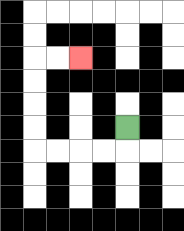{'start': '[5, 5]', 'end': '[3, 2]', 'path_directions': 'D,L,L,L,L,U,U,U,U,R,R', 'path_coordinates': '[[5, 5], [5, 6], [4, 6], [3, 6], [2, 6], [1, 6], [1, 5], [1, 4], [1, 3], [1, 2], [2, 2], [3, 2]]'}